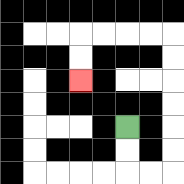{'start': '[5, 5]', 'end': '[3, 3]', 'path_directions': 'D,D,R,R,U,U,U,U,U,U,L,L,L,L,D,D', 'path_coordinates': '[[5, 5], [5, 6], [5, 7], [6, 7], [7, 7], [7, 6], [7, 5], [7, 4], [7, 3], [7, 2], [7, 1], [6, 1], [5, 1], [4, 1], [3, 1], [3, 2], [3, 3]]'}